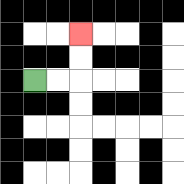{'start': '[1, 3]', 'end': '[3, 1]', 'path_directions': 'R,R,U,U', 'path_coordinates': '[[1, 3], [2, 3], [3, 3], [3, 2], [3, 1]]'}